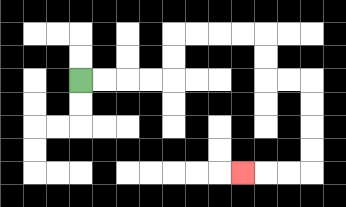{'start': '[3, 3]', 'end': '[10, 7]', 'path_directions': 'R,R,R,R,U,U,R,R,R,R,D,D,R,R,D,D,D,D,L,L,L', 'path_coordinates': '[[3, 3], [4, 3], [5, 3], [6, 3], [7, 3], [7, 2], [7, 1], [8, 1], [9, 1], [10, 1], [11, 1], [11, 2], [11, 3], [12, 3], [13, 3], [13, 4], [13, 5], [13, 6], [13, 7], [12, 7], [11, 7], [10, 7]]'}